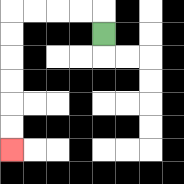{'start': '[4, 1]', 'end': '[0, 6]', 'path_directions': 'U,L,L,L,L,D,D,D,D,D,D', 'path_coordinates': '[[4, 1], [4, 0], [3, 0], [2, 0], [1, 0], [0, 0], [0, 1], [0, 2], [0, 3], [0, 4], [0, 5], [0, 6]]'}